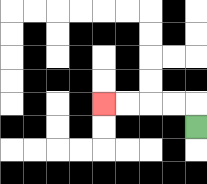{'start': '[8, 5]', 'end': '[4, 4]', 'path_directions': 'U,L,L,L,L', 'path_coordinates': '[[8, 5], [8, 4], [7, 4], [6, 4], [5, 4], [4, 4]]'}